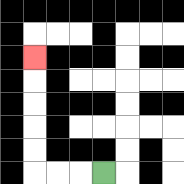{'start': '[4, 7]', 'end': '[1, 2]', 'path_directions': 'L,L,L,U,U,U,U,U', 'path_coordinates': '[[4, 7], [3, 7], [2, 7], [1, 7], [1, 6], [1, 5], [1, 4], [1, 3], [1, 2]]'}